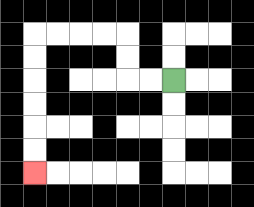{'start': '[7, 3]', 'end': '[1, 7]', 'path_directions': 'L,L,U,U,L,L,L,L,D,D,D,D,D,D', 'path_coordinates': '[[7, 3], [6, 3], [5, 3], [5, 2], [5, 1], [4, 1], [3, 1], [2, 1], [1, 1], [1, 2], [1, 3], [1, 4], [1, 5], [1, 6], [1, 7]]'}